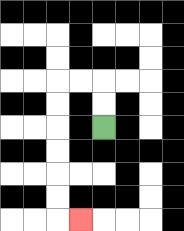{'start': '[4, 5]', 'end': '[3, 9]', 'path_directions': 'U,U,L,L,D,D,D,D,D,D,R', 'path_coordinates': '[[4, 5], [4, 4], [4, 3], [3, 3], [2, 3], [2, 4], [2, 5], [2, 6], [2, 7], [2, 8], [2, 9], [3, 9]]'}